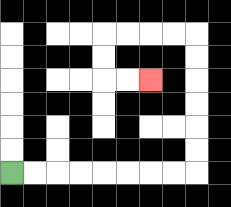{'start': '[0, 7]', 'end': '[6, 3]', 'path_directions': 'R,R,R,R,R,R,R,R,U,U,U,U,U,U,L,L,L,L,D,D,R,R', 'path_coordinates': '[[0, 7], [1, 7], [2, 7], [3, 7], [4, 7], [5, 7], [6, 7], [7, 7], [8, 7], [8, 6], [8, 5], [8, 4], [8, 3], [8, 2], [8, 1], [7, 1], [6, 1], [5, 1], [4, 1], [4, 2], [4, 3], [5, 3], [6, 3]]'}